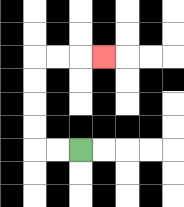{'start': '[3, 6]', 'end': '[4, 2]', 'path_directions': 'L,L,U,U,U,U,R,R,R', 'path_coordinates': '[[3, 6], [2, 6], [1, 6], [1, 5], [1, 4], [1, 3], [1, 2], [2, 2], [3, 2], [4, 2]]'}